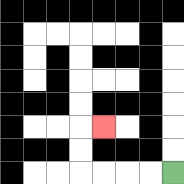{'start': '[7, 7]', 'end': '[4, 5]', 'path_directions': 'L,L,L,L,U,U,R', 'path_coordinates': '[[7, 7], [6, 7], [5, 7], [4, 7], [3, 7], [3, 6], [3, 5], [4, 5]]'}